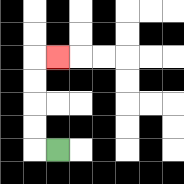{'start': '[2, 6]', 'end': '[2, 2]', 'path_directions': 'L,U,U,U,U,R', 'path_coordinates': '[[2, 6], [1, 6], [1, 5], [1, 4], [1, 3], [1, 2], [2, 2]]'}